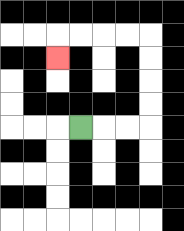{'start': '[3, 5]', 'end': '[2, 2]', 'path_directions': 'R,R,R,U,U,U,U,L,L,L,L,D', 'path_coordinates': '[[3, 5], [4, 5], [5, 5], [6, 5], [6, 4], [6, 3], [6, 2], [6, 1], [5, 1], [4, 1], [3, 1], [2, 1], [2, 2]]'}